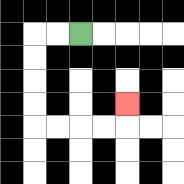{'start': '[3, 1]', 'end': '[5, 4]', 'path_directions': 'L,L,D,D,D,D,R,R,R,R,U', 'path_coordinates': '[[3, 1], [2, 1], [1, 1], [1, 2], [1, 3], [1, 4], [1, 5], [2, 5], [3, 5], [4, 5], [5, 5], [5, 4]]'}